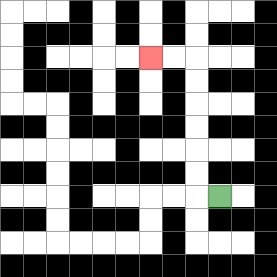{'start': '[9, 8]', 'end': '[6, 2]', 'path_directions': 'L,U,U,U,U,U,U,L,L', 'path_coordinates': '[[9, 8], [8, 8], [8, 7], [8, 6], [8, 5], [8, 4], [8, 3], [8, 2], [7, 2], [6, 2]]'}